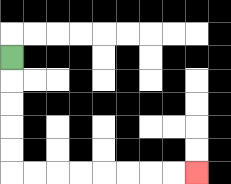{'start': '[0, 2]', 'end': '[8, 7]', 'path_directions': 'D,D,D,D,D,R,R,R,R,R,R,R,R', 'path_coordinates': '[[0, 2], [0, 3], [0, 4], [0, 5], [0, 6], [0, 7], [1, 7], [2, 7], [3, 7], [4, 7], [5, 7], [6, 7], [7, 7], [8, 7]]'}